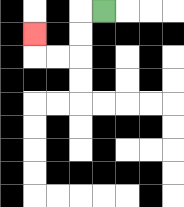{'start': '[4, 0]', 'end': '[1, 1]', 'path_directions': 'L,D,D,L,L,U', 'path_coordinates': '[[4, 0], [3, 0], [3, 1], [3, 2], [2, 2], [1, 2], [1, 1]]'}